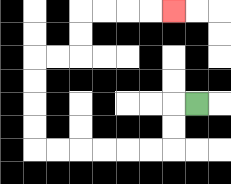{'start': '[8, 4]', 'end': '[7, 0]', 'path_directions': 'L,D,D,L,L,L,L,L,L,U,U,U,U,R,R,U,U,R,R,R,R', 'path_coordinates': '[[8, 4], [7, 4], [7, 5], [7, 6], [6, 6], [5, 6], [4, 6], [3, 6], [2, 6], [1, 6], [1, 5], [1, 4], [1, 3], [1, 2], [2, 2], [3, 2], [3, 1], [3, 0], [4, 0], [5, 0], [6, 0], [7, 0]]'}